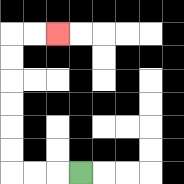{'start': '[3, 7]', 'end': '[2, 1]', 'path_directions': 'L,L,L,U,U,U,U,U,U,R,R', 'path_coordinates': '[[3, 7], [2, 7], [1, 7], [0, 7], [0, 6], [0, 5], [0, 4], [0, 3], [0, 2], [0, 1], [1, 1], [2, 1]]'}